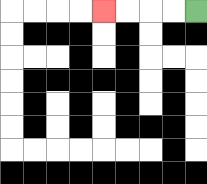{'start': '[8, 0]', 'end': '[4, 0]', 'path_directions': 'L,L,L,L', 'path_coordinates': '[[8, 0], [7, 0], [6, 0], [5, 0], [4, 0]]'}